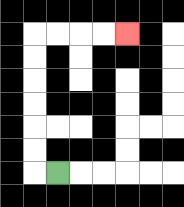{'start': '[2, 7]', 'end': '[5, 1]', 'path_directions': 'L,U,U,U,U,U,U,R,R,R,R', 'path_coordinates': '[[2, 7], [1, 7], [1, 6], [1, 5], [1, 4], [1, 3], [1, 2], [1, 1], [2, 1], [3, 1], [4, 1], [5, 1]]'}